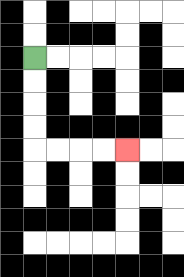{'start': '[1, 2]', 'end': '[5, 6]', 'path_directions': 'D,D,D,D,R,R,R,R', 'path_coordinates': '[[1, 2], [1, 3], [1, 4], [1, 5], [1, 6], [2, 6], [3, 6], [4, 6], [5, 6]]'}